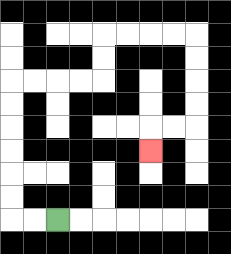{'start': '[2, 9]', 'end': '[6, 6]', 'path_directions': 'L,L,U,U,U,U,U,U,R,R,R,R,U,U,R,R,R,R,D,D,D,D,L,L,D', 'path_coordinates': '[[2, 9], [1, 9], [0, 9], [0, 8], [0, 7], [0, 6], [0, 5], [0, 4], [0, 3], [1, 3], [2, 3], [3, 3], [4, 3], [4, 2], [4, 1], [5, 1], [6, 1], [7, 1], [8, 1], [8, 2], [8, 3], [8, 4], [8, 5], [7, 5], [6, 5], [6, 6]]'}